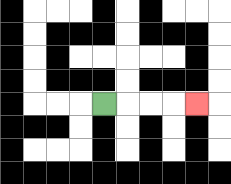{'start': '[4, 4]', 'end': '[8, 4]', 'path_directions': 'R,R,R,R', 'path_coordinates': '[[4, 4], [5, 4], [6, 4], [7, 4], [8, 4]]'}